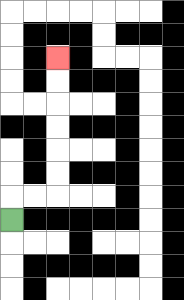{'start': '[0, 9]', 'end': '[2, 2]', 'path_directions': 'U,R,R,U,U,U,U,U,U', 'path_coordinates': '[[0, 9], [0, 8], [1, 8], [2, 8], [2, 7], [2, 6], [2, 5], [2, 4], [2, 3], [2, 2]]'}